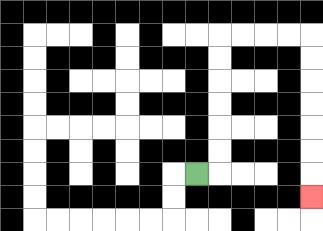{'start': '[8, 7]', 'end': '[13, 8]', 'path_directions': 'R,U,U,U,U,U,U,R,R,R,R,D,D,D,D,D,D,D', 'path_coordinates': '[[8, 7], [9, 7], [9, 6], [9, 5], [9, 4], [9, 3], [9, 2], [9, 1], [10, 1], [11, 1], [12, 1], [13, 1], [13, 2], [13, 3], [13, 4], [13, 5], [13, 6], [13, 7], [13, 8]]'}